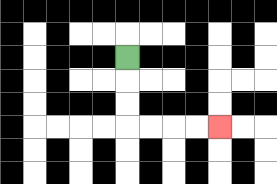{'start': '[5, 2]', 'end': '[9, 5]', 'path_directions': 'D,D,D,R,R,R,R', 'path_coordinates': '[[5, 2], [5, 3], [5, 4], [5, 5], [6, 5], [7, 5], [8, 5], [9, 5]]'}